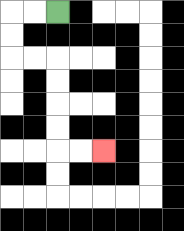{'start': '[2, 0]', 'end': '[4, 6]', 'path_directions': 'L,L,D,D,R,R,D,D,D,D,R,R', 'path_coordinates': '[[2, 0], [1, 0], [0, 0], [0, 1], [0, 2], [1, 2], [2, 2], [2, 3], [2, 4], [2, 5], [2, 6], [3, 6], [4, 6]]'}